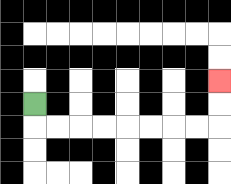{'start': '[1, 4]', 'end': '[9, 3]', 'path_directions': 'D,R,R,R,R,R,R,R,R,U,U', 'path_coordinates': '[[1, 4], [1, 5], [2, 5], [3, 5], [4, 5], [5, 5], [6, 5], [7, 5], [8, 5], [9, 5], [9, 4], [9, 3]]'}